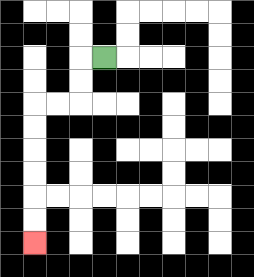{'start': '[4, 2]', 'end': '[1, 10]', 'path_directions': 'L,D,D,L,L,D,D,D,D,D,D', 'path_coordinates': '[[4, 2], [3, 2], [3, 3], [3, 4], [2, 4], [1, 4], [1, 5], [1, 6], [1, 7], [1, 8], [1, 9], [1, 10]]'}